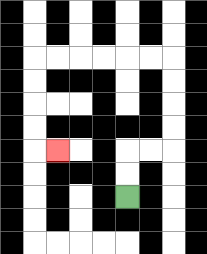{'start': '[5, 8]', 'end': '[2, 6]', 'path_directions': 'U,U,R,R,U,U,U,U,L,L,L,L,L,L,D,D,D,D,R', 'path_coordinates': '[[5, 8], [5, 7], [5, 6], [6, 6], [7, 6], [7, 5], [7, 4], [7, 3], [7, 2], [6, 2], [5, 2], [4, 2], [3, 2], [2, 2], [1, 2], [1, 3], [1, 4], [1, 5], [1, 6], [2, 6]]'}